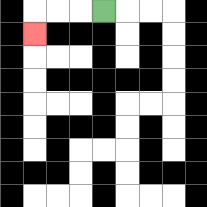{'start': '[4, 0]', 'end': '[1, 1]', 'path_directions': 'L,L,L,D', 'path_coordinates': '[[4, 0], [3, 0], [2, 0], [1, 0], [1, 1]]'}